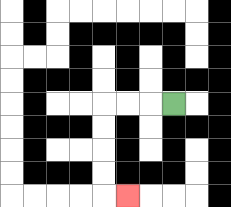{'start': '[7, 4]', 'end': '[5, 8]', 'path_directions': 'L,L,L,D,D,D,D,R', 'path_coordinates': '[[7, 4], [6, 4], [5, 4], [4, 4], [4, 5], [4, 6], [4, 7], [4, 8], [5, 8]]'}